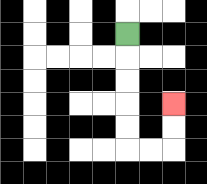{'start': '[5, 1]', 'end': '[7, 4]', 'path_directions': 'D,D,D,D,D,R,R,U,U', 'path_coordinates': '[[5, 1], [5, 2], [5, 3], [5, 4], [5, 5], [5, 6], [6, 6], [7, 6], [7, 5], [7, 4]]'}